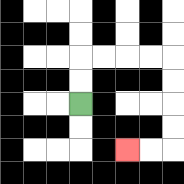{'start': '[3, 4]', 'end': '[5, 6]', 'path_directions': 'U,U,R,R,R,R,D,D,D,D,L,L', 'path_coordinates': '[[3, 4], [3, 3], [3, 2], [4, 2], [5, 2], [6, 2], [7, 2], [7, 3], [7, 4], [7, 5], [7, 6], [6, 6], [5, 6]]'}